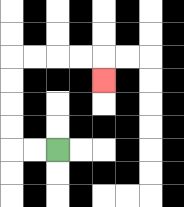{'start': '[2, 6]', 'end': '[4, 3]', 'path_directions': 'L,L,U,U,U,U,R,R,R,R,D', 'path_coordinates': '[[2, 6], [1, 6], [0, 6], [0, 5], [0, 4], [0, 3], [0, 2], [1, 2], [2, 2], [3, 2], [4, 2], [4, 3]]'}